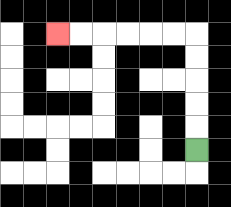{'start': '[8, 6]', 'end': '[2, 1]', 'path_directions': 'U,U,U,U,U,L,L,L,L,L,L', 'path_coordinates': '[[8, 6], [8, 5], [8, 4], [8, 3], [8, 2], [8, 1], [7, 1], [6, 1], [5, 1], [4, 1], [3, 1], [2, 1]]'}